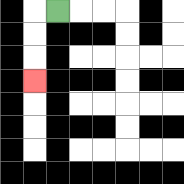{'start': '[2, 0]', 'end': '[1, 3]', 'path_directions': 'L,D,D,D', 'path_coordinates': '[[2, 0], [1, 0], [1, 1], [1, 2], [1, 3]]'}